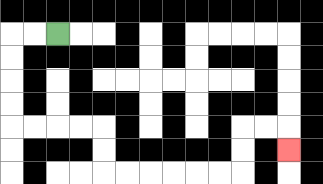{'start': '[2, 1]', 'end': '[12, 6]', 'path_directions': 'L,L,D,D,D,D,R,R,R,R,D,D,R,R,R,R,R,R,U,U,R,R,D', 'path_coordinates': '[[2, 1], [1, 1], [0, 1], [0, 2], [0, 3], [0, 4], [0, 5], [1, 5], [2, 5], [3, 5], [4, 5], [4, 6], [4, 7], [5, 7], [6, 7], [7, 7], [8, 7], [9, 7], [10, 7], [10, 6], [10, 5], [11, 5], [12, 5], [12, 6]]'}